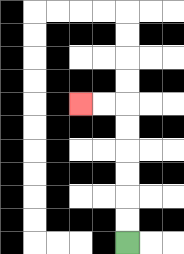{'start': '[5, 10]', 'end': '[3, 4]', 'path_directions': 'U,U,U,U,U,U,L,L', 'path_coordinates': '[[5, 10], [5, 9], [5, 8], [5, 7], [5, 6], [5, 5], [5, 4], [4, 4], [3, 4]]'}